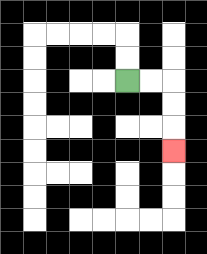{'start': '[5, 3]', 'end': '[7, 6]', 'path_directions': 'R,R,D,D,D', 'path_coordinates': '[[5, 3], [6, 3], [7, 3], [7, 4], [7, 5], [7, 6]]'}